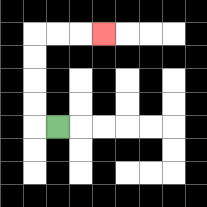{'start': '[2, 5]', 'end': '[4, 1]', 'path_directions': 'L,U,U,U,U,R,R,R', 'path_coordinates': '[[2, 5], [1, 5], [1, 4], [1, 3], [1, 2], [1, 1], [2, 1], [3, 1], [4, 1]]'}